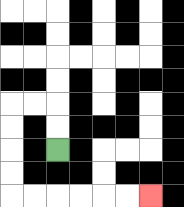{'start': '[2, 6]', 'end': '[6, 8]', 'path_directions': 'U,U,L,L,D,D,D,D,R,R,R,R,R,R', 'path_coordinates': '[[2, 6], [2, 5], [2, 4], [1, 4], [0, 4], [0, 5], [0, 6], [0, 7], [0, 8], [1, 8], [2, 8], [3, 8], [4, 8], [5, 8], [6, 8]]'}